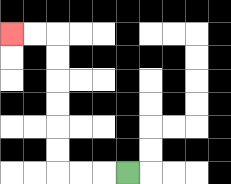{'start': '[5, 7]', 'end': '[0, 1]', 'path_directions': 'L,L,L,U,U,U,U,U,U,L,L', 'path_coordinates': '[[5, 7], [4, 7], [3, 7], [2, 7], [2, 6], [2, 5], [2, 4], [2, 3], [2, 2], [2, 1], [1, 1], [0, 1]]'}